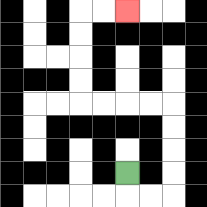{'start': '[5, 7]', 'end': '[5, 0]', 'path_directions': 'D,R,R,U,U,U,U,L,L,L,L,U,U,U,U,R,R', 'path_coordinates': '[[5, 7], [5, 8], [6, 8], [7, 8], [7, 7], [7, 6], [7, 5], [7, 4], [6, 4], [5, 4], [4, 4], [3, 4], [3, 3], [3, 2], [3, 1], [3, 0], [4, 0], [5, 0]]'}